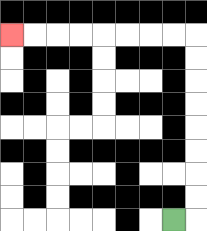{'start': '[7, 9]', 'end': '[0, 1]', 'path_directions': 'R,U,U,U,U,U,U,U,U,L,L,L,L,L,L,L,L', 'path_coordinates': '[[7, 9], [8, 9], [8, 8], [8, 7], [8, 6], [8, 5], [8, 4], [8, 3], [8, 2], [8, 1], [7, 1], [6, 1], [5, 1], [4, 1], [3, 1], [2, 1], [1, 1], [0, 1]]'}